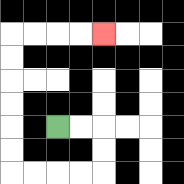{'start': '[2, 5]', 'end': '[4, 1]', 'path_directions': 'R,R,D,D,L,L,L,L,U,U,U,U,U,U,R,R,R,R', 'path_coordinates': '[[2, 5], [3, 5], [4, 5], [4, 6], [4, 7], [3, 7], [2, 7], [1, 7], [0, 7], [0, 6], [0, 5], [0, 4], [0, 3], [0, 2], [0, 1], [1, 1], [2, 1], [3, 1], [4, 1]]'}